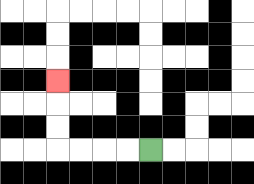{'start': '[6, 6]', 'end': '[2, 3]', 'path_directions': 'L,L,L,L,U,U,U', 'path_coordinates': '[[6, 6], [5, 6], [4, 6], [3, 6], [2, 6], [2, 5], [2, 4], [2, 3]]'}